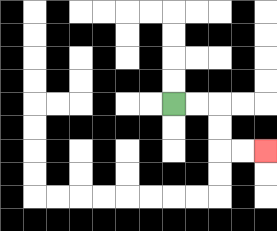{'start': '[7, 4]', 'end': '[11, 6]', 'path_directions': 'R,R,D,D,R,R', 'path_coordinates': '[[7, 4], [8, 4], [9, 4], [9, 5], [9, 6], [10, 6], [11, 6]]'}